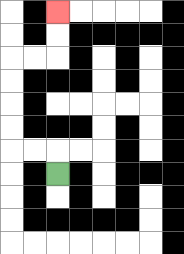{'start': '[2, 7]', 'end': '[2, 0]', 'path_directions': 'U,L,L,U,U,U,U,R,R,U,U', 'path_coordinates': '[[2, 7], [2, 6], [1, 6], [0, 6], [0, 5], [0, 4], [0, 3], [0, 2], [1, 2], [2, 2], [2, 1], [2, 0]]'}